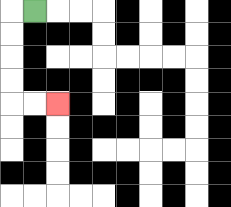{'start': '[1, 0]', 'end': '[2, 4]', 'path_directions': 'L,D,D,D,D,R,R', 'path_coordinates': '[[1, 0], [0, 0], [0, 1], [0, 2], [0, 3], [0, 4], [1, 4], [2, 4]]'}